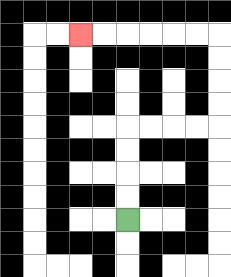{'start': '[5, 9]', 'end': '[3, 1]', 'path_directions': 'U,U,U,U,R,R,R,R,U,U,U,U,L,L,L,L,L,L', 'path_coordinates': '[[5, 9], [5, 8], [5, 7], [5, 6], [5, 5], [6, 5], [7, 5], [8, 5], [9, 5], [9, 4], [9, 3], [9, 2], [9, 1], [8, 1], [7, 1], [6, 1], [5, 1], [4, 1], [3, 1]]'}